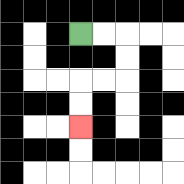{'start': '[3, 1]', 'end': '[3, 5]', 'path_directions': 'R,R,D,D,L,L,D,D', 'path_coordinates': '[[3, 1], [4, 1], [5, 1], [5, 2], [5, 3], [4, 3], [3, 3], [3, 4], [3, 5]]'}